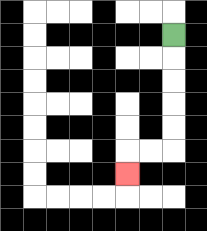{'start': '[7, 1]', 'end': '[5, 7]', 'path_directions': 'D,D,D,D,D,L,L,D', 'path_coordinates': '[[7, 1], [7, 2], [7, 3], [7, 4], [7, 5], [7, 6], [6, 6], [5, 6], [5, 7]]'}